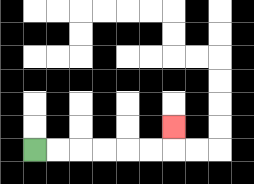{'start': '[1, 6]', 'end': '[7, 5]', 'path_directions': 'R,R,R,R,R,R,U', 'path_coordinates': '[[1, 6], [2, 6], [3, 6], [4, 6], [5, 6], [6, 6], [7, 6], [7, 5]]'}